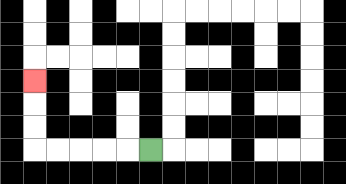{'start': '[6, 6]', 'end': '[1, 3]', 'path_directions': 'L,L,L,L,L,U,U,U', 'path_coordinates': '[[6, 6], [5, 6], [4, 6], [3, 6], [2, 6], [1, 6], [1, 5], [1, 4], [1, 3]]'}